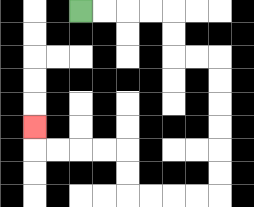{'start': '[3, 0]', 'end': '[1, 5]', 'path_directions': 'R,R,R,R,D,D,R,R,D,D,D,D,D,D,L,L,L,L,U,U,L,L,L,L,U', 'path_coordinates': '[[3, 0], [4, 0], [5, 0], [6, 0], [7, 0], [7, 1], [7, 2], [8, 2], [9, 2], [9, 3], [9, 4], [9, 5], [9, 6], [9, 7], [9, 8], [8, 8], [7, 8], [6, 8], [5, 8], [5, 7], [5, 6], [4, 6], [3, 6], [2, 6], [1, 6], [1, 5]]'}